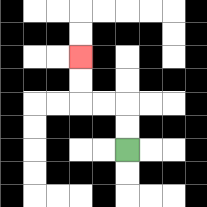{'start': '[5, 6]', 'end': '[3, 2]', 'path_directions': 'U,U,L,L,U,U', 'path_coordinates': '[[5, 6], [5, 5], [5, 4], [4, 4], [3, 4], [3, 3], [3, 2]]'}